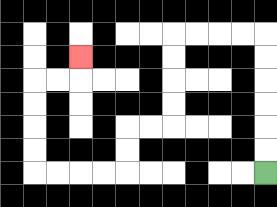{'start': '[11, 7]', 'end': '[3, 2]', 'path_directions': 'U,U,U,U,U,U,L,L,L,L,D,D,D,D,L,L,D,D,L,L,L,L,U,U,U,U,R,R,U', 'path_coordinates': '[[11, 7], [11, 6], [11, 5], [11, 4], [11, 3], [11, 2], [11, 1], [10, 1], [9, 1], [8, 1], [7, 1], [7, 2], [7, 3], [7, 4], [7, 5], [6, 5], [5, 5], [5, 6], [5, 7], [4, 7], [3, 7], [2, 7], [1, 7], [1, 6], [1, 5], [1, 4], [1, 3], [2, 3], [3, 3], [3, 2]]'}